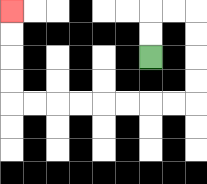{'start': '[6, 2]', 'end': '[0, 0]', 'path_directions': 'U,U,R,R,D,D,D,D,L,L,L,L,L,L,L,L,U,U,U,U', 'path_coordinates': '[[6, 2], [6, 1], [6, 0], [7, 0], [8, 0], [8, 1], [8, 2], [8, 3], [8, 4], [7, 4], [6, 4], [5, 4], [4, 4], [3, 4], [2, 4], [1, 4], [0, 4], [0, 3], [0, 2], [0, 1], [0, 0]]'}